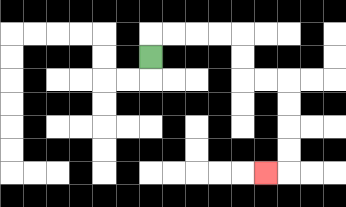{'start': '[6, 2]', 'end': '[11, 7]', 'path_directions': 'U,R,R,R,R,D,D,R,R,D,D,D,D,L', 'path_coordinates': '[[6, 2], [6, 1], [7, 1], [8, 1], [9, 1], [10, 1], [10, 2], [10, 3], [11, 3], [12, 3], [12, 4], [12, 5], [12, 6], [12, 7], [11, 7]]'}